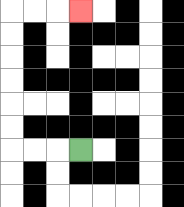{'start': '[3, 6]', 'end': '[3, 0]', 'path_directions': 'L,L,L,U,U,U,U,U,U,R,R,R', 'path_coordinates': '[[3, 6], [2, 6], [1, 6], [0, 6], [0, 5], [0, 4], [0, 3], [0, 2], [0, 1], [0, 0], [1, 0], [2, 0], [3, 0]]'}